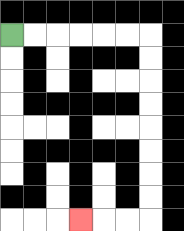{'start': '[0, 1]', 'end': '[3, 9]', 'path_directions': 'R,R,R,R,R,R,D,D,D,D,D,D,D,D,L,L,L', 'path_coordinates': '[[0, 1], [1, 1], [2, 1], [3, 1], [4, 1], [5, 1], [6, 1], [6, 2], [6, 3], [6, 4], [6, 5], [6, 6], [6, 7], [6, 8], [6, 9], [5, 9], [4, 9], [3, 9]]'}